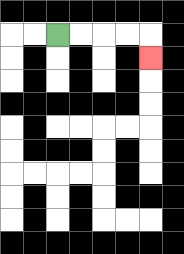{'start': '[2, 1]', 'end': '[6, 2]', 'path_directions': 'R,R,R,R,D', 'path_coordinates': '[[2, 1], [3, 1], [4, 1], [5, 1], [6, 1], [6, 2]]'}